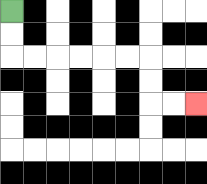{'start': '[0, 0]', 'end': '[8, 4]', 'path_directions': 'D,D,R,R,R,R,R,R,D,D,R,R', 'path_coordinates': '[[0, 0], [0, 1], [0, 2], [1, 2], [2, 2], [3, 2], [4, 2], [5, 2], [6, 2], [6, 3], [6, 4], [7, 4], [8, 4]]'}